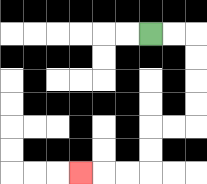{'start': '[6, 1]', 'end': '[3, 7]', 'path_directions': 'R,R,D,D,D,D,L,L,D,D,L,L,L', 'path_coordinates': '[[6, 1], [7, 1], [8, 1], [8, 2], [8, 3], [8, 4], [8, 5], [7, 5], [6, 5], [6, 6], [6, 7], [5, 7], [4, 7], [3, 7]]'}